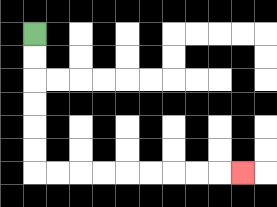{'start': '[1, 1]', 'end': '[10, 7]', 'path_directions': 'D,D,D,D,D,D,R,R,R,R,R,R,R,R,R', 'path_coordinates': '[[1, 1], [1, 2], [1, 3], [1, 4], [1, 5], [1, 6], [1, 7], [2, 7], [3, 7], [4, 7], [5, 7], [6, 7], [7, 7], [8, 7], [9, 7], [10, 7]]'}